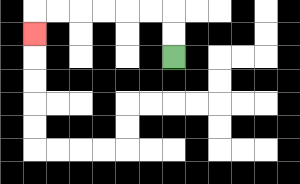{'start': '[7, 2]', 'end': '[1, 1]', 'path_directions': 'U,U,L,L,L,L,L,L,D', 'path_coordinates': '[[7, 2], [7, 1], [7, 0], [6, 0], [5, 0], [4, 0], [3, 0], [2, 0], [1, 0], [1, 1]]'}